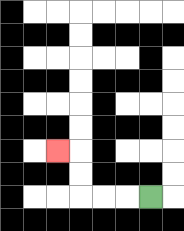{'start': '[6, 8]', 'end': '[2, 6]', 'path_directions': 'L,L,L,U,U,L', 'path_coordinates': '[[6, 8], [5, 8], [4, 8], [3, 8], [3, 7], [3, 6], [2, 6]]'}